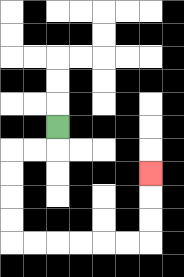{'start': '[2, 5]', 'end': '[6, 7]', 'path_directions': 'D,L,L,D,D,D,D,R,R,R,R,R,R,U,U,U', 'path_coordinates': '[[2, 5], [2, 6], [1, 6], [0, 6], [0, 7], [0, 8], [0, 9], [0, 10], [1, 10], [2, 10], [3, 10], [4, 10], [5, 10], [6, 10], [6, 9], [6, 8], [6, 7]]'}